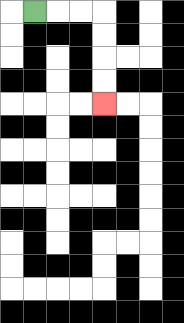{'start': '[1, 0]', 'end': '[4, 4]', 'path_directions': 'R,R,R,D,D,D,D', 'path_coordinates': '[[1, 0], [2, 0], [3, 0], [4, 0], [4, 1], [4, 2], [4, 3], [4, 4]]'}